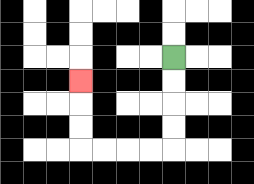{'start': '[7, 2]', 'end': '[3, 3]', 'path_directions': 'D,D,D,D,L,L,L,L,U,U,U', 'path_coordinates': '[[7, 2], [7, 3], [7, 4], [7, 5], [7, 6], [6, 6], [5, 6], [4, 6], [3, 6], [3, 5], [3, 4], [3, 3]]'}